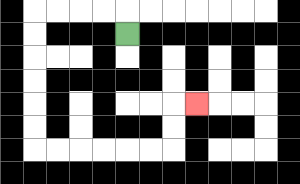{'start': '[5, 1]', 'end': '[8, 4]', 'path_directions': 'U,L,L,L,L,D,D,D,D,D,D,R,R,R,R,R,R,U,U,R', 'path_coordinates': '[[5, 1], [5, 0], [4, 0], [3, 0], [2, 0], [1, 0], [1, 1], [1, 2], [1, 3], [1, 4], [1, 5], [1, 6], [2, 6], [3, 6], [4, 6], [5, 6], [6, 6], [7, 6], [7, 5], [7, 4], [8, 4]]'}